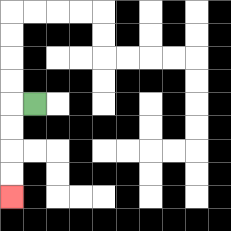{'start': '[1, 4]', 'end': '[0, 8]', 'path_directions': 'L,D,D,D,D', 'path_coordinates': '[[1, 4], [0, 4], [0, 5], [0, 6], [0, 7], [0, 8]]'}